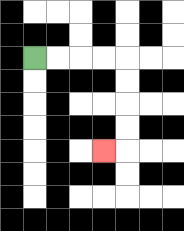{'start': '[1, 2]', 'end': '[4, 6]', 'path_directions': 'R,R,R,R,D,D,D,D,L', 'path_coordinates': '[[1, 2], [2, 2], [3, 2], [4, 2], [5, 2], [5, 3], [5, 4], [5, 5], [5, 6], [4, 6]]'}